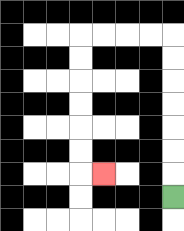{'start': '[7, 8]', 'end': '[4, 7]', 'path_directions': 'U,U,U,U,U,U,U,L,L,L,L,D,D,D,D,D,D,R', 'path_coordinates': '[[7, 8], [7, 7], [7, 6], [7, 5], [7, 4], [7, 3], [7, 2], [7, 1], [6, 1], [5, 1], [4, 1], [3, 1], [3, 2], [3, 3], [3, 4], [3, 5], [3, 6], [3, 7], [4, 7]]'}